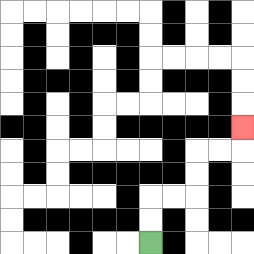{'start': '[6, 10]', 'end': '[10, 5]', 'path_directions': 'U,U,R,R,U,U,R,R,U', 'path_coordinates': '[[6, 10], [6, 9], [6, 8], [7, 8], [8, 8], [8, 7], [8, 6], [9, 6], [10, 6], [10, 5]]'}